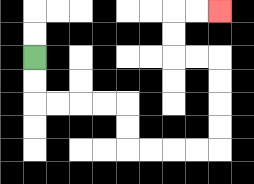{'start': '[1, 2]', 'end': '[9, 0]', 'path_directions': 'D,D,R,R,R,R,D,D,R,R,R,R,U,U,U,U,L,L,U,U,R,R', 'path_coordinates': '[[1, 2], [1, 3], [1, 4], [2, 4], [3, 4], [4, 4], [5, 4], [5, 5], [5, 6], [6, 6], [7, 6], [8, 6], [9, 6], [9, 5], [9, 4], [9, 3], [9, 2], [8, 2], [7, 2], [7, 1], [7, 0], [8, 0], [9, 0]]'}